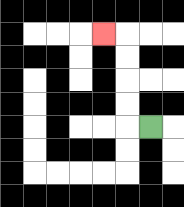{'start': '[6, 5]', 'end': '[4, 1]', 'path_directions': 'L,U,U,U,U,L', 'path_coordinates': '[[6, 5], [5, 5], [5, 4], [5, 3], [5, 2], [5, 1], [4, 1]]'}